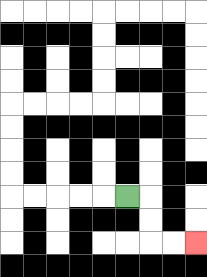{'start': '[5, 8]', 'end': '[8, 10]', 'path_directions': 'R,D,D,R,R', 'path_coordinates': '[[5, 8], [6, 8], [6, 9], [6, 10], [7, 10], [8, 10]]'}